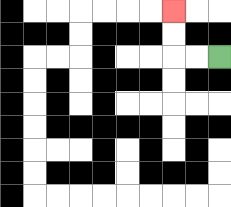{'start': '[9, 2]', 'end': '[7, 0]', 'path_directions': 'L,L,U,U', 'path_coordinates': '[[9, 2], [8, 2], [7, 2], [7, 1], [7, 0]]'}